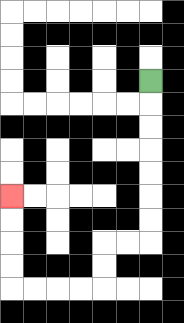{'start': '[6, 3]', 'end': '[0, 8]', 'path_directions': 'D,D,D,D,D,D,D,L,L,D,D,L,L,L,L,U,U,U,U', 'path_coordinates': '[[6, 3], [6, 4], [6, 5], [6, 6], [6, 7], [6, 8], [6, 9], [6, 10], [5, 10], [4, 10], [4, 11], [4, 12], [3, 12], [2, 12], [1, 12], [0, 12], [0, 11], [0, 10], [0, 9], [0, 8]]'}